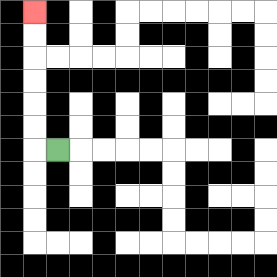{'start': '[2, 6]', 'end': '[1, 0]', 'path_directions': 'L,U,U,U,U,U,U', 'path_coordinates': '[[2, 6], [1, 6], [1, 5], [1, 4], [1, 3], [1, 2], [1, 1], [1, 0]]'}